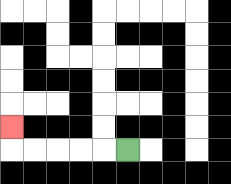{'start': '[5, 6]', 'end': '[0, 5]', 'path_directions': 'L,L,L,L,L,U', 'path_coordinates': '[[5, 6], [4, 6], [3, 6], [2, 6], [1, 6], [0, 6], [0, 5]]'}